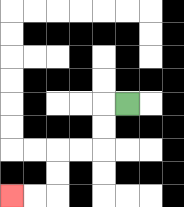{'start': '[5, 4]', 'end': '[0, 8]', 'path_directions': 'L,D,D,L,L,D,D,L,L', 'path_coordinates': '[[5, 4], [4, 4], [4, 5], [4, 6], [3, 6], [2, 6], [2, 7], [2, 8], [1, 8], [0, 8]]'}